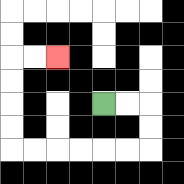{'start': '[4, 4]', 'end': '[2, 2]', 'path_directions': 'R,R,D,D,L,L,L,L,L,L,U,U,U,U,R,R', 'path_coordinates': '[[4, 4], [5, 4], [6, 4], [6, 5], [6, 6], [5, 6], [4, 6], [3, 6], [2, 6], [1, 6], [0, 6], [0, 5], [0, 4], [0, 3], [0, 2], [1, 2], [2, 2]]'}